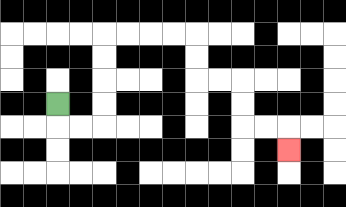{'start': '[2, 4]', 'end': '[12, 6]', 'path_directions': 'D,R,R,U,U,U,U,R,R,R,R,D,D,R,R,D,D,R,R,D', 'path_coordinates': '[[2, 4], [2, 5], [3, 5], [4, 5], [4, 4], [4, 3], [4, 2], [4, 1], [5, 1], [6, 1], [7, 1], [8, 1], [8, 2], [8, 3], [9, 3], [10, 3], [10, 4], [10, 5], [11, 5], [12, 5], [12, 6]]'}